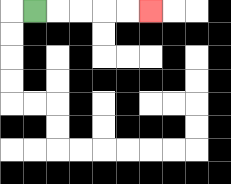{'start': '[1, 0]', 'end': '[6, 0]', 'path_directions': 'R,R,R,R,R', 'path_coordinates': '[[1, 0], [2, 0], [3, 0], [4, 0], [5, 0], [6, 0]]'}